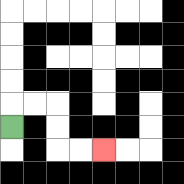{'start': '[0, 5]', 'end': '[4, 6]', 'path_directions': 'U,R,R,D,D,R,R', 'path_coordinates': '[[0, 5], [0, 4], [1, 4], [2, 4], [2, 5], [2, 6], [3, 6], [4, 6]]'}